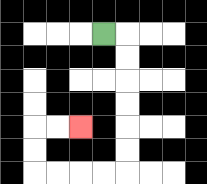{'start': '[4, 1]', 'end': '[3, 5]', 'path_directions': 'R,D,D,D,D,D,D,L,L,L,L,U,U,R,R', 'path_coordinates': '[[4, 1], [5, 1], [5, 2], [5, 3], [5, 4], [5, 5], [5, 6], [5, 7], [4, 7], [3, 7], [2, 7], [1, 7], [1, 6], [1, 5], [2, 5], [3, 5]]'}